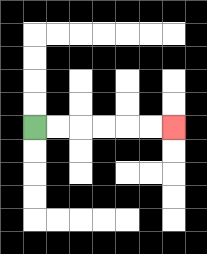{'start': '[1, 5]', 'end': '[7, 5]', 'path_directions': 'R,R,R,R,R,R', 'path_coordinates': '[[1, 5], [2, 5], [3, 5], [4, 5], [5, 5], [6, 5], [7, 5]]'}